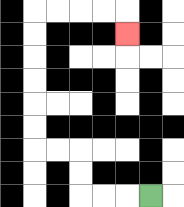{'start': '[6, 8]', 'end': '[5, 1]', 'path_directions': 'L,L,L,U,U,L,L,U,U,U,U,U,U,R,R,R,R,D', 'path_coordinates': '[[6, 8], [5, 8], [4, 8], [3, 8], [3, 7], [3, 6], [2, 6], [1, 6], [1, 5], [1, 4], [1, 3], [1, 2], [1, 1], [1, 0], [2, 0], [3, 0], [4, 0], [5, 0], [5, 1]]'}